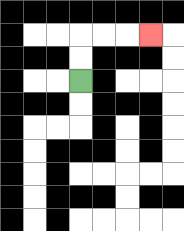{'start': '[3, 3]', 'end': '[6, 1]', 'path_directions': 'U,U,R,R,R', 'path_coordinates': '[[3, 3], [3, 2], [3, 1], [4, 1], [5, 1], [6, 1]]'}